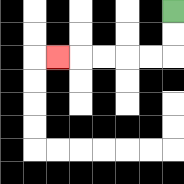{'start': '[7, 0]', 'end': '[2, 2]', 'path_directions': 'D,D,L,L,L,L,L', 'path_coordinates': '[[7, 0], [7, 1], [7, 2], [6, 2], [5, 2], [4, 2], [3, 2], [2, 2]]'}